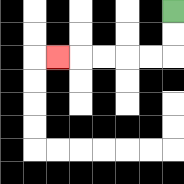{'start': '[7, 0]', 'end': '[2, 2]', 'path_directions': 'D,D,L,L,L,L,L', 'path_coordinates': '[[7, 0], [7, 1], [7, 2], [6, 2], [5, 2], [4, 2], [3, 2], [2, 2]]'}